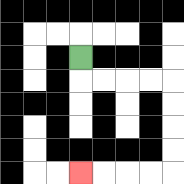{'start': '[3, 2]', 'end': '[3, 7]', 'path_directions': 'D,R,R,R,R,D,D,D,D,L,L,L,L', 'path_coordinates': '[[3, 2], [3, 3], [4, 3], [5, 3], [6, 3], [7, 3], [7, 4], [7, 5], [7, 6], [7, 7], [6, 7], [5, 7], [4, 7], [3, 7]]'}